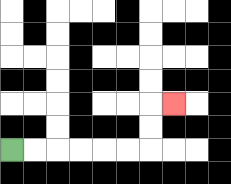{'start': '[0, 6]', 'end': '[7, 4]', 'path_directions': 'R,R,R,R,R,R,U,U,R', 'path_coordinates': '[[0, 6], [1, 6], [2, 6], [3, 6], [4, 6], [5, 6], [6, 6], [6, 5], [6, 4], [7, 4]]'}